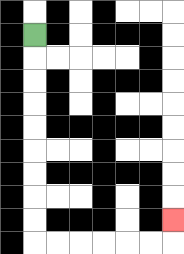{'start': '[1, 1]', 'end': '[7, 9]', 'path_directions': 'D,D,D,D,D,D,D,D,D,R,R,R,R,R,R,U', 'path_coordinates': '[[1, 1], [1, 2], [1, 3], [1, 4], [1, 5], [1, 6], [1, 7], [1, 8], [1, 9], [1, 10], [2, 10], [3, 10], [4, 10], [5, 10], [6, 10], [7, 10], [7, 9]]'}